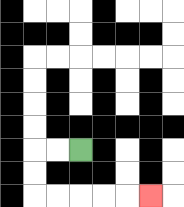{'start': '[3, 6]', 'end': '[6, 8]', 'path_directions': 'L,L,D,D,R,R,R,R,R', 'path_coordinates': '[[3, 6], [2, 6], [1, 6], [1, 7], [1, 8], [2, 8], [3, 8], [4, 8], [5, 8], [6, 8]]'}